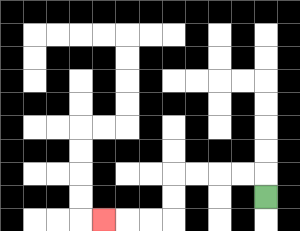{'start': '[11, 8]', 'end': '[4, 9]', 'path_directions': 'U,L,L,L,L,D,D,L,L,L', 'path_coordinates': '[[11, 8], [11, 7], [10, 7], [9, 7], [8, 7], [7, 7], [7, 8], [7, 9], [6, 9], [5, 9], [4, 9]]'}